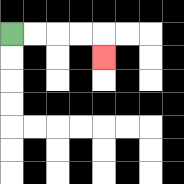{'start': '[0, 1]', 'end': '[4, 2]', 'path_directions': 'R,R,R,R,D', 'path_coordinates': '[[0, 1], [1, 1], [2, 1], [3, 1], [4, 1], [4, 2]]'}